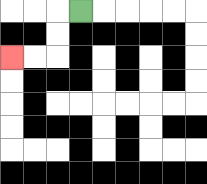{'start': '[3, 0]', 'end': '[0, 2]', 'path_directions': 'L,D,D,L,L', 'path_coordinates': '[[3, 0], [2, 0], [2, 1], [2, 2], [1, 2], [0, 2]]'}